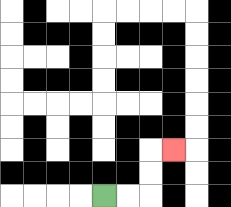{'start': '[4, 8]', 'end': '[7, 6]', 'path_directions': 'R,R,U,U,R', 'path_coordinates': '[[4, 8], [5, 8], [6, 8], [6, 7], [6, 6], [7, 6]]'}